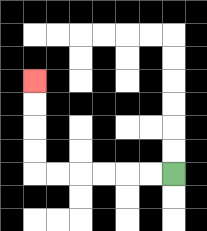{'start': '[7, 7]', 'end': '[1, 3]', 'path_directions': 'L,L,L,L,L,L,U,U,U,U', 'path_coordinates': '[[7, 7], [6, 7], [5, 7], [4, 7], [3, 7], [2, 7], [1, 7], [1, 6], [1, 5], [1, 4], [1, 3]]'}